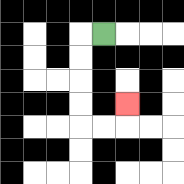{'start': '[4, 1]', 'end': '[5, 4]', 'path_directions': 'L,D,D,D,D,R,R,U', 'path_coordinates': '[[4, 1], [3, 1], [3, 2], [3, 3], [3, 4], [3, 5], [4, 5], [5, 5], [5, 4]]'}